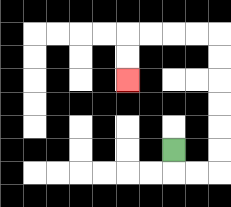{'start': '[7, 6]', 'end': '[5, 3]', 'path_directions': 'D,R,R,U,U,U,U,U,U,L,L,L,L,D,D', 'path_coordinates': '[[7, 6], [7, 7], [8, 7], [9, 7], [9, 6], [9, 5], [9, 4], [9, 3], [9, 2], [9, 1], [8, 1], [7, 1], [6, 1], [5, 1], [5, 2], [5, 3]]'}